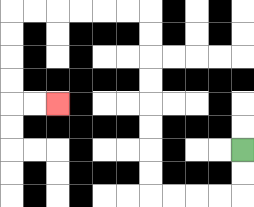{'start': '[10, 6]', 'end': '[2, 4]', 'path_directions': 'D,D,L,L,L,L,U,U,U,U,U,U,U,U,L,L,L,L,L,L,D,D,D,D,R,R', 'path_coordinates': '[[10, 6], [10, 7], [10, 8], [9, 8], [8, 8], [7, 8], [6, 8], [6, 7], [6, 6], [6, 5], [6, 4], [6, 3], [6, 2], [6, 1], [6, 0], [5, 0], [4, 0], [3, 0], [2, 0], [1, 0], [0, 0], [0, 1], [0, 2], [0, 3], [0, 4], [1, 4], [2, 4]]'}